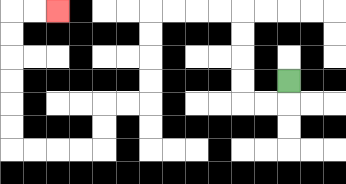{'start': '[12, 3]', 'end': '[2, 0]', 'path_directions': 'D,L,L,U,U,U,U,L,L,L,L,D,D,D,D,L,L,D,D,L,L,L,L,U,U,U,U,U,U,R,R', 'path_coordinates': '[[12, 3], [12, 4], [11, 4], [10, 4], [10, 3], [10, 2], [10, 1], [10, 0], [9, 0], [8, 0], [7, 0], [6, 0], [6, 1], [6, 2], [6, 3], [6, 4], [5, 4], [4, 4], [4, 5], [4, 6], [3, 6], [2, 6], [1, 6], [0, 6], [0, 5], [0, 4], [0, 3], [0, 2], [0, 1], [0, 0], [1, 0], [2, 0]]'}